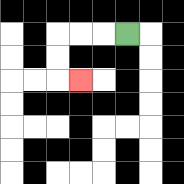{'start': '[5, 1]', 'end': '[3, 3]', 'path_directions': 'L,L,L,D,D,R', 'path_coordinates': '[[5, 1], [4, 1], [3, 1], [2, 1], [2, 2], [2, 3], [3, 3]]'}